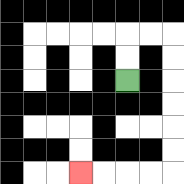{'start': '[5, 3]', 'end': '[3, 7]', 'path_directions': 'U,U,R,R,D,D,D,D,D,D,L,L,L,L', 'path_coordinates': '[[5, 3], [5, 2], [5, 1], [6, 1], [7, 1], [7, 2], [7, 3], [7, 4], [7, 5], [7, 6], [7, 7], [6, 7], [5, 7], [4, 7], [3, 7]]'}